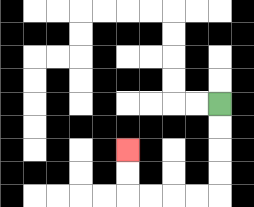{'start': '[9, 4]', 'end': '[5, 6]', 'path_directions': 'D,D,D,D,L,L,L,L,U,U', 'path_coordinates': '[[9, 4], [9, 5], [9, 6], [9, 7], [9, 8], [8, 8], [7, 8], [6, 8], [5, 8], [5, 7], [5, 6]]'}